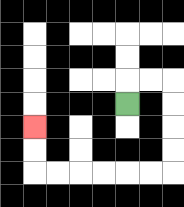{'start': '[5, 4]', 'end': '[1, 5]', 'path_directions': 'U,R,R,D,D,D,D,L,L,L,L,L,L,U,U', 'path_coordinates': '[[5, 4], [5, 3], [6, 3], [7, 3], [7, 4], [7, 5], [7, 6], [7, 7], [6, 7], [5, 7], [4, 7], [3, 7], [2, 7], [1, 7], [1, 6], [1, 5]]'}